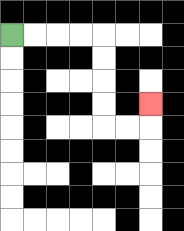{'start': '[0, 1]', 'end': '[6, 4]', 'path_directions': 'R,R,R,R,D,D,D,D,R,R,U', 'path_coordinates': '[[0, 1], [1, 1], [2, 1], [3, 1], [4, 1], [4, 2], [4, 3], [4, 4], [4, 5], [5, 5], [6, 5], [6, 4]]'}